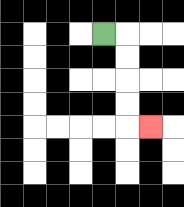{'start': '[4, 1]', 'end': '[6, 5]', 'path_directions': 'R,D,D,D,D,R', 'path_coordinates': '[[4, 1], [5, 1], [5, 2], [5, 3], [5, 4], [5, 5], [6, 5]]'}